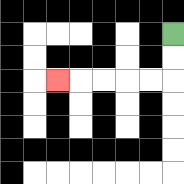{'start': '[7, 1]', 'end': '[2, 3]', 'path_directions': 'D,D,L,L,L,L,L', 'path_coordinates': '[[7, 1], [7, 2], [7, 3], [6, 3], [5, 3], [4, 3], [3, 3], [2, 3]]'}